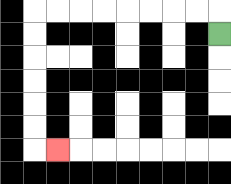{'start': '[9, 1]', 'end': '[2, 6]', 'path_directions': 'U,L,L,L,L,L,L,L,L,D,D,D,D,D,D,R', 'path_coordinates': '[[9, 1], [9, 0], [8, 0], [7, 0], [6, 0], [5, 0], [4, 0], [3, 0], [2, 0], [1, 0], [1, 1], [1, 2], [1, 3], [1, 4], [1, 5], [1, 6], [2, 6]]'}